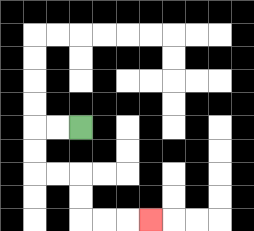{'start': '[3, 5]', 'end': '[6, 9]', 'path_directions': 'L,L,D,D,R,R,D,D,R,R,R', 'path_coordinates': '[[3, 5], [2, 5], [1, 5], [1, 6], [1, 7], [2, 7], [3, 7], [3, 8], [3, 9], [4, 9], [5, 9], [6, 9]]'}